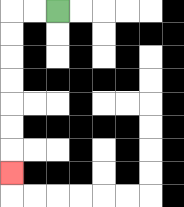{'start': '[2, 0]', 'end': '[0, 7]', 'path_directions': 'L,L,D,D,D,D,D,D,D', 'path_coordinates': '[[2, 0], [1, 0], [0, 0], [0, 1], [0, 2], [0, 3], [0, 4], [0, 5], [0, 6], [0, 7]]'}